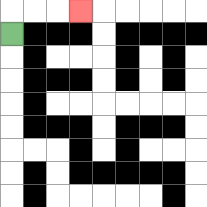{'start': '[0, 1]', 'end': '[3, 0]', 'path_directions': 'U,R,R,R', 'path_coordinates': '[[0, 1], [0, 0], [1, 0], [2, 0], [3, 0]]'}